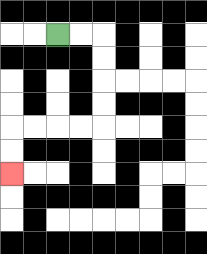{'start': '[2, 1]', 'end': '[0, 7]', 'path_directions': 'R,R,D,D,D,D,L,L,L,L,D,D', 'path_coordinates': '[[2, 1], [3, 1], [4, 1], [4, 2], [4, 3], [4, 4], [4, 5], [3, 5], [2, 5], [1, 5], [0, 5], [0, 6], [0, 7]]'}